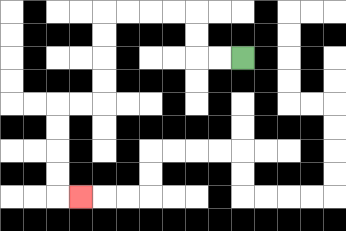{'start': '[10, 2]', 'end': '[3, 8]', 'path_directions': 'L,L,U,U,L,L,L,L,D,D,D,D,L,L,D,D,D,D,R', 'path_coordinates': '[[10, 2], [9, 2], [8, 2], [8, 1], [8, 0], [7, 0], [6, 0], [5, 0], [4, 0], [4, 1], [4, 2], [4, 3], [4, 4], [3, 4], [2, 4], [2, 5], [2, 6], [2, 7], [2, 8], [3, 8]]'}